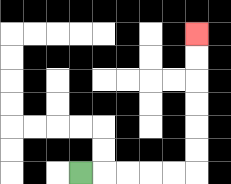{'start': '[3, 7]', 'end': '[8, 1]', 'path_directions': 'R,R,R,R,R,U,U,U,U,U,U', 'path_coordinates': '[[3, 7], [4, 7], [5, 7], [6, 7], [7, 7], [8, 7], [8, 6], [8, 5], [8, 4], [8, 3], [8, 2], [8, 1]]'}